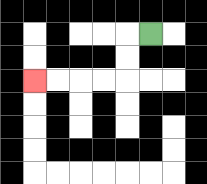{'start': '[6, 1]', 'end': '[1, 3]', 'path_directions': 'L,D,D,L,L,L,L', 'path_coordinates': '[[6, 1], [5, 1], [5, 2], [5, 3], [4, 3], [3, 3], [2, 3], [1, 3]]'}